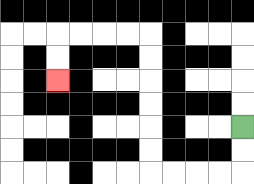{'start': '[10, 5]', 'end': '[2, 3]', 'path_directions': 'D,D,L,L,L,L,U,U,U,U,U,U,L,L,L,L,D,D', 'path_coordinates': '[[10, 5], [10, 6], [10, 7], [9, 7], [8, 7], [7, 7], [6, 7], [6, 6], [6, 5], [6, 4], [6, 3], [6, 2], [6, 1], [5, 1], [4, 1], [3, 1], [2, 1], [2, 2], [2, 3]]'}